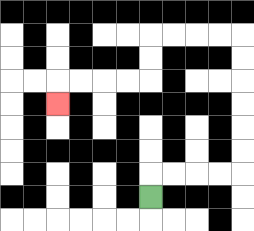{'start': '[6, 8]', 'end': '[2, 4]', 'path_directions': 'U,R,R,R,R,U,U,U,U,U,U,L,L,L,L,D,D,L,L,L,L,D', 'path_coordinates': '[[6, 8], [6, 7], [7, 7], [8, 7], [9, 7], [10, 7], [10, 6], [10, 5], [10, 4], [10, 3], [10, 2], [10, 1], [9, 1], [8, 1], [7, 1], [6, 1], [6, 2], [6, 3], [5, 3], [4, 3], [3, 3], [2, 3], [2, 4]]'}